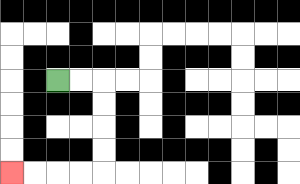{'start': '[2, 3]', 'end': '[0, 7]', 'path_directions': 'R,R,D,D,D,D,L,L,L,L', 'path_coordinates': '[[2, 3], [3, 3], [4, 3], [4, 4], [4, 5], [4, 6], [4, 7], [3, 7], [2, 7], [1, 7], [0, 7]]'}